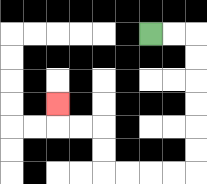{'start': '[6, 1]', 'end': '[2, 4]', 'path_directions': 'R,R,D,D,D,D,D,D,L,L,L,L,U,U,L,L,U', 'path_coordinates': '[[6, 1], [7, 1], [8, 1], [8, 2], [8, 3], [8, 4], [8, 5], [8, 6], [8, 7], [7, 7], [6, 7], [5, 7], [4, 7], [4, 6], [4, 5], [3, 5], [2, 5], [2, 4]]'}